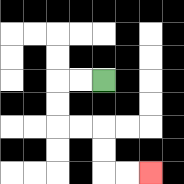{'start': '[4, 3]', 'end': '[6, 7]', 'path_directions': 'L,L,D,D,R,R,D,D,R,R', 'path_coordinates': '[[4, 3], [3, 3], [2, 3], [2, 4], [2, 5], [3, 5], [4, 5], [4, 6], [4, 7], [5, 7], [6, 7]]'}